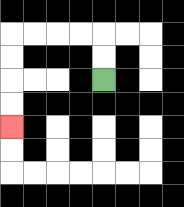{'start': '[4, 3]', 'end': '[0, 5]', 'path_directions': 'U,U,L,L,L,L,D,D,D,D', 'path_coordinates': '[[4, 3], [4, 2], [4, 1], [3, 1], [2, 1], [1, 1], [0, 1], [0, 2], [0, 3], [0, 4], [0, 5]]'}